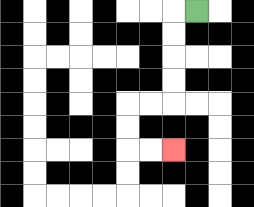{'start': '[8, 0]', 'end': '[7, 6]', 'path_directions': 'L,D,D,D,D,L,L,D,D,R,R', 'path_coordinates': '[[8, 0], [7, 0], [7, 1], [7, 2], [7, 3], [7, 4], [6, 4], [5, 4], [5, 5], [5, 6], [6, 6], [7, 6]]'}